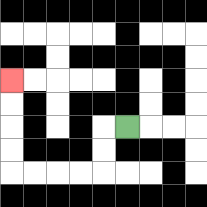{'start': '[5, 5]', 'end': '[0, 3]', 'path_directions': 'L,D,D,L,L,L,L,U,U,U,U', 'path_coordinates': '[[5, 5], [4, 5], [4, 6], [4, 7], [3, 7], [2, 7], [1, 7], [0, 7], [0, 6], [0, 5], [0, 4], [0, 3]]'}